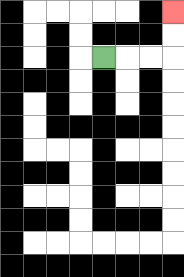{'start': '[4, 2]', 'end': '[7, 0]', 'path_directions': 'R,R,R,U,U', 'path_coordinates': '[[4, 2], [5, 2], [6, 2], [7, 2], [7, 1], [7, 0]]'}